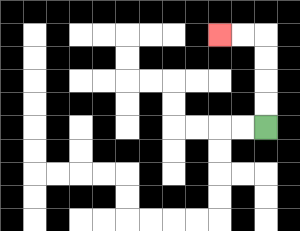{'start': '[11, 5]', 'end': '[9, 1]', 'path_directions': 'U,U,U,U,L,L', 'path_coordinates': '[[11, 5], [11, 4], [11, 3], [11, 2], [11, 1], [10, 1], [9, 1]]'}